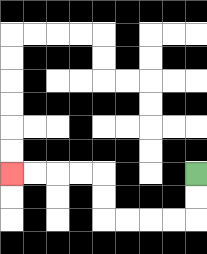{'start': '[8, 7]', 'end': '[0, 7]', 'path_directions': 'D,D,L,L,L,L,U,U,L,L,L,L', 'path_coordinates': '[[8, 7], [8, 8], [8, 9], [7, 9], [6, 9], [5, 9], [4, 9], [4, 8], [4, 7], [3, 7], [2, 7], [1, 7], [0, 7]]'}